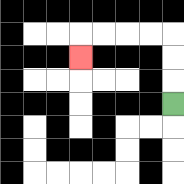{'start': '[7, 4]', 'end': '[3, 2]', 'path_directions': 'U,U,U,L,L,L,L,D', 'path_coordinates': '[[7, 4], [7, 3], [7, 2], [7, 1], [6, 1], [5, 1], [4, 1], [3, 1], [3, 2]]'}